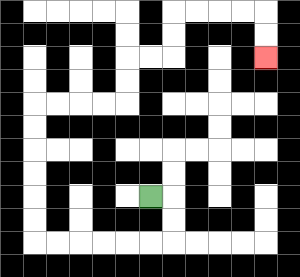{'start': '[6, 8]', 'end': '[11, 2]', 'path_directions': 'R,D,D,L,L,L,L,L,L,U,U,U,U,U,U,R,R,R,R,U,U,R,R,U,U,R,R,R,R,D,D', 'path_coordinates': '[[6, 8], [7, 8], [7, 9], [7, 10], [6, 10], [5, 10], [4, 10], [3, 10], [2, 10], [1, 10], [1, 9], [1, 8], [1, 7], [1, 6], [1, 5], [1, 4], [2, 4], [3, 4], [4, 4], [5, 4], [5, 3], [5, 2], [6, 2], [7, 2], [7, 1], [7, 0], [8, 0], [9, 0], [10, 0], [11, 0], [11, 1], [11, 2]]'}